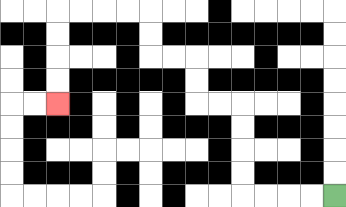{'start': '[14, 8]', 'end': '[2, 4]', 'path_directions': 'L,L,L,L,U,U,U,U,L,L,U,U,L,L,U,U,L,L,L,L,D,D,D,D', 'path_coordinates': '[[14, 8], [13, 8], [12, 8], [11, 8], [10, 8], [10, 7], [10, 6], [10, 5], [10, 4], [9, 4], [8, 4], [8, 3], [8, 2], [7, 2], [6, 2], [6, 1], [6, 0], [5, 0], [4, 0], [3, 0], [2, 0], [2, 1], [2, 2], [2, 3], [2, 4]]'}